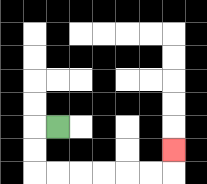{'start': '[2, 5]', 'end': '[7, 6]', 'path_directions': 'L,D,D,R,R,R,R,R,R,U', 'path_coordinates': '[[2, 5], [1, 5], [1, 6], [1, 7], [2, 7], [3, 7], [4, 7], [5, 7], [6, 7], [7, 7], [7, 6]]'}